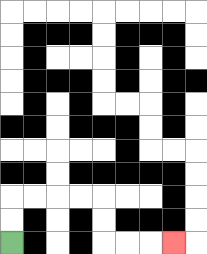{'start': '[0, 10]', 'end': '[7, 10]', 'path_directions': 'U,U,R,R,R,R,D,D,R,R,R', 'path_coordinates': '[[0, 10], [0, 9], [0, 8], [1, 8], [2, 8], [3, 8], [4, 8], [4, 9], [4, 10], [5, 10], [6, 10], [7, 10]]'}